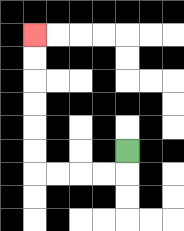{'start': '[5, 6]', 'end': '[1, 1]', 'path_directions': 'D,L,L,L,L,U,U,U,U,U,U', 'path_coordinates': '[[5, 6], [5, 7], [4, 7], [3, 7], [2, 7], [1, 7], [1, 6], [1, 5], [1, 4], [1, 3], [1, 2], [1, 1]]'}